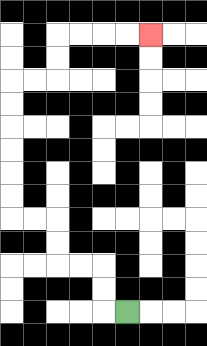{'start': '[5, 13]', 'end': '[6, 1]', 'path_directions': 'L,U,U,L,L,U,U,L,L,U,U,U,U,U,U,R,R,U,U,R,R,R,R', 'path_coordinates': '[[5, 13], [4, 13], [4, 12], [4, 11], [3, 11], [2, 11], [2, 10], [2, 9], [1, 9], [0, 9], [0, 8], [0, 7], [0, 6], [0, 5], [0, 4], [0, 3], [1, 3], [2, 3], [2, 2], [2, 1], [3, 1], [4, 1], [5, 1], [6, 1]]'}